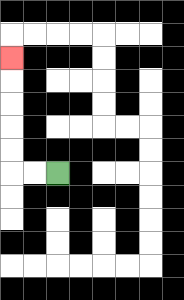{'start': '[2, 7]', 'end': '[0, 2]', 'path_directions': 'L,L,U,U,U,U,U', 'path_coordinates': '[[2, 7], [1, 7], [0, 7], [0, 6], [0, 5], [0, 4], [0, 3], [0, 2]]'}